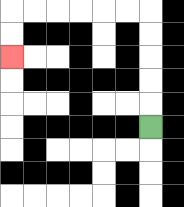{'start': '[6, 5]', 'end': '[0, 2]', 'path_directions': 'U,U,U,U,U,L,L,L,L,L,L,D,D', 'path_coordinates': '[[6, 5], [6, 4], [6, 3], [6, 2], [6, 1], [6, 0], [5, 0], [4, 0], [3, 0], [2, 0], [1, 0], [0, 0], [0, 1], [0, 2]]'}